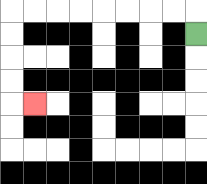{'start': '[8, 1]', 'end': '[1, 4]', 'path_directions': 'U,L,L,L,L,L,L,L,L,D,D,D,D,R', 'path_coordinates': '[[8, 1], [8, 0], [7, 0], [6, 0], [5, 0], [4, 0], [3, 0], [2, 0], [1, 0], [0, 0], [0, 1], [0, 2], [0, 3], [0, 4], [1, 4]]'}